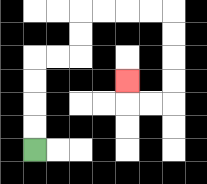{'start': '[1, 6]', 'end': '[5, 3]', 'path_directions': 'U,U,U,U,R,R,U,U,R,R,R,R,D,D,D,D,L,L,U', 'path_coordinates': '[[1, 6], [1, 5], [1, 4], [1, 3], [1, 2], [2, 2], [3, 2], [3, 1], [3, 0], [4, 0], [5, 0], [6, 0], [7, 0], [7, 1], [7, 2], [7, 3], [7, 4], [6, 4], [5, 4], [5, 3]]'}